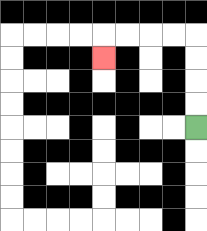{'start': '[8, 5]', 'end': '[4, 2]', 'path_directions': 'U,U,U,U,L,L,L,L,D', 'path_coordinates': '[[8, 5], [8, 4], [8, 3], [8, 2], [8, 1], [7, 1], [6, 1], [5, 1], [4, 1], [4, 2]]'}